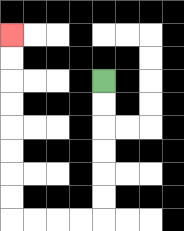{'start': '[4, 3]', 'end': '[0, 1]', 'path_directions': 'D,D,D,D,D,D,L,L,L,L,U,U,U,U,U,U,U,U', 'path_coordinates': '[[4, 3], [4, 4], [4, 5], [4, 6], [4, 7], [4, 8], [4, 9], [3, 9], [2, 9], [1, 9], [0, 9], [0, 8], [0, 7], [0, 6], [0, 5], [0, 4], [0, 3], [0, 2], [0, 1]]'}